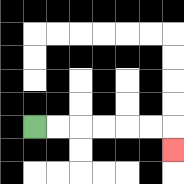{'start': '[1, 5]', 'end': '[7, 6]', 'path_directions': 'R,R,R,R,R,R,D', 'path_coordinates': '[[1, 5], [2, 5], [3, 5], [4, 5], [5, 5], [6, 5], [7, 5], [7, 6]]'}